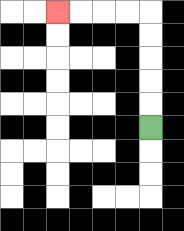{'start': '[6, 5]', 'end': '[2, 0]', 'path_directions': 'U,U,U,U,U,L,L,L,L', 'path_coordinates': '[[6, 5], [6, 4], [6, 3], [6, 2], [6, 1], [6, 0], [5, 0], [4, 0], [3, 0], [2, 0]]'}